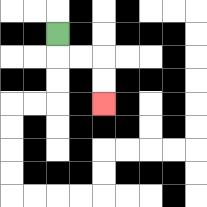{'start': '[2, 1]', 'end': '[4, 4]', 'path_directions': 'D,R,R,D,D', 'path_coordinates': '[[2, 1], [2, 2], [3, 2], [4, 2], [4, 3], [4, 4]]'}